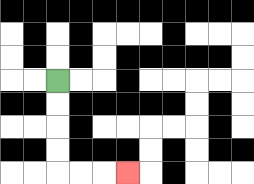{'start': '[2, 3]', 'end': '[5, 7]', 'path_directions': 'D,D,D,D,R,R,R', 'path_coordinates': '[[2, 3], [2, 4], [2, 5], [2, 6], [2, 7], [3, 7], [4, 7], [5, 7]]'}